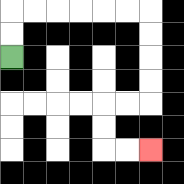{'start': '[0, 2]', 'end': '[6, 6]', 'path_directions': 'U,U,R,R,R,R,R,R,D,D,D,D,L,L,D,D,R,R', 'path_coordinates': '[[0, 2], [0, 1], [0, 0], [1, 0], [2, 0], [3, 0], [4, 0], [5, 0], [6, 0], [6, 1], [6, 2], [6, 3], [6, 4], [5, 4], [4, 4], [4, 5], [4, 6], [5, 6], [6, 6]]'}